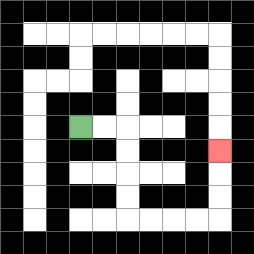{'start': '[3, 5]', 'end': '[9, 6]', 'path_directions': 'R,R,D,D,D,D,R,R,R,R,U,U,U', 'path_coordinates': '[[3, 5], [4, 5], [5, 5], [5, 6], [5, 7], [5, 8], [5, 9], [6, 9], [7, 9], [8, 9], [9, 9], [9, 8], [9, 7], [9, 6]]'}